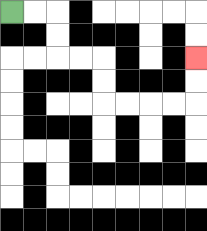{'start': '[0, 0]', 'end': '[8, 2]', 'path_directions': 'R,R,D,D,R,R,D,D,R,R,R,R,U,U', 'path_coordinates': '[[0, 0], [1, 0], [2, 0], [2, 1], [2, 2], [3, 2], [4, 2], [4, 3], [4, 4], [5, 4], [6, 4], [7, 4], [8, 4], [8, 3], [8, 2]]'}